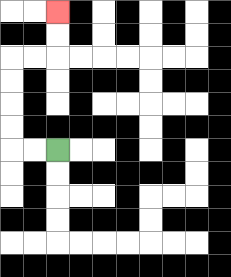{'start': '[2, 6]', 'end': '[2, 0]', 'path_directions': 'L,L,U,U,U,U,R,R,U,U', 'path_coordinates': '[[2, 6], [1, 6], [0, 6], [0, 5], [0, 4], [0, 3], [0, 2], [1, 2], [2, 2], [2, 1], [2, 0]]'}